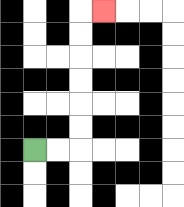{'start': '[1, 6]', 'end': '[4, 0]', 'path_directions': 'R,R,U,U,U,U,U,U,R', 'path_coordinates': '[[1, 6], [2, 6], [3, 6], [3, 5], [3, 4], [3, 3], [3, 2], [3, 1], [3, 0], [4, 0]]'}